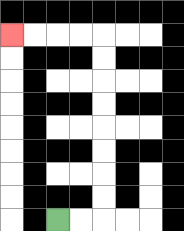{'start': '[2, 9]', 'end': '[0, 1]', 'path_directions': 'R,R,U,U,U,U,U,U,U,U,L,L,L,L', 'path_coordinates': '[[2, 9], [3, 9], [4, 9], [4, 8], [4, 7], [4, 6], [4, 5], [4, 4], [4, 3], [4, 2], [4, 1], [3, 1], [2, 1], [1, 1], [0, 1]]'}